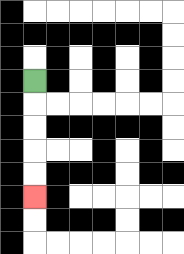{'start': '[1, 3]', 'end': '[1, 8]', 'path_directions': 'D,D,D,D,D', 'path_coordinates': '[[1, 3], [1, 4], [1, 5], [1, 6], [1, 7], [1, 8]]'}